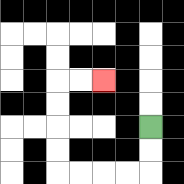{'start': '[6, 5]', 'end': '[4, 3]', 'path_directions': 'D,D,L,L,L,L,U,U,U,U,R,R', 'path_coordinates': '[[6, 5], [6, 6], [6, 7], [5, 7], [4, 7], [3, 7], [2, 7], [2, 6], [2, 5], [2, 4], [2, 3], [3, 3], [4, 3]]'}